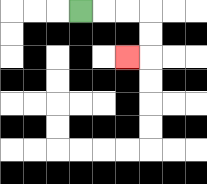{'start': '[3, 0]', 'end': '[5, 2]', 'path_directions': 'R,R,R,D,D,L', 'path_coordinates': '[[3, 0], [4, 0], [5, 0], [6, 0], [6, 1], [6, 2], [5, 2]]'}